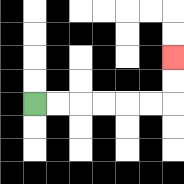{'start': '[1, 4]', 'end': '[7, 2]', 'path_directions': 'R,R,R,R,R,R,U,U', 'path_coordinates': '[[1, 4], [2, 4], [3, 4], [4, 4], [5, 4], [6, 4], [7, 4], [7, 3], [7, 2]]'}